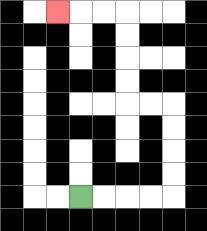{'start': '[3, 8]', 'end': '[2, 0]', 'path_directions': 'R,R,R,R,U,U,U,U,L,L,U,U,U,U,L,L,L', 'path_coordinates': '[[3, 8], [4, 8], [5, 8], [6, 8], [7, 8], [7, 7], [7, 6], [7, 5], [7, 4], [6, 4], [5, 4], [5, 3], [5, 2], [5, 1], [5, 0], [4, 0], [3, 0], [2, 0]]'}